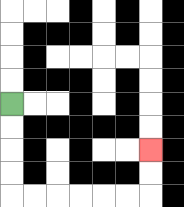{'start': '[0, 4]', 'end': '[6, 6]', 'path_directions': 'D,D,D,D,R,R,R,R,R,R,U,U', 'path_coordinates': '[[0, 4], [0, 5], [0, 6], [0, 7], [0, 8], [1, 8], [2, 8], [3, 8], [4, 8], [5, 8], [6, 8], [6, 7], [6, 6]]'}